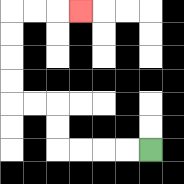{'start': '[6, 6]', 'end': '[3, 0]', 'path_directions': 'L,L,L,L,U,U,L,L,U,U,U,U,R,R,R', 'path_coordinates': '[[6, 6], [5, 6], [4, 6], [3, 6], [2, 6], [2, 5], [2, 4], [1, 4], [0, 4], [0, 3], [0, 2], [0, 1], [0, 0], [1, 0], [2, 0], [3, 0]]'}